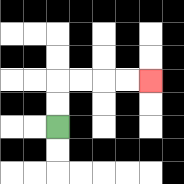{'start': '[2, 5]', 'end': '[6, 3]', 'path_directions': 'U,U,R,R,R,R', 'path_coordinates': '[[2, 5], [2, 4], [2, 3], [3, 3], [4, 3], [5, 3], [6, 3]]'}